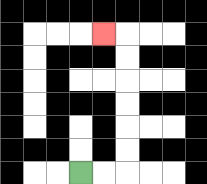{'start': '[3, 7]', 'end': '[4, 1]', 'path_directions': 'R,R,U,U,U,U,U,U,L', 'path_coordinates': '[[3, 7], [4, 7], [5, 7], [5, 6], [5, 5], [5, 4], [5, 3], [5, 2], [5, 1], [4, 1]]'}